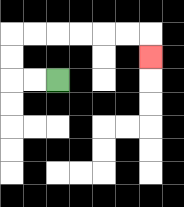{'start': '[2, 3]', 'end': '[6, 2]', 'path_directions': 'L,L,U,U,R,R,R,R,R,R,D', 'path_coordinates': '[[2, 3], [1, 3], [0, 3], [0, 2], [0, 1], [1, 1], [2, 1], [3, 1], [4, 1], [5, 1], [6, 1], [6, 2]]'}